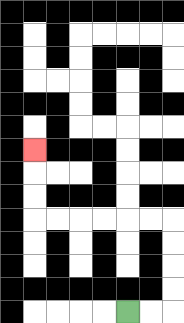{'start': '[5, 13]', 'end': '[1, 6]', 'path_directions': 'R,R,U,U,U,U,L,L,L,L,L,L,U,U,U', 'path_coordinates': '[[5, 13], [6, 13], [7, 13], [7, 12], [7, 11], [7, 10], [7, 9], [6, 9], [5, 9], [4, 9], [3, 9], [2, 9], [1, 9], [1, 8], [1, 7], [1, 6]]'}